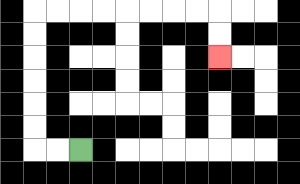{'start': '[3, 6]', 'end': '[9, 2]', 'path_directions': 'L,L,U,U,U,U,U,U,R,R,R,R,R,R,R,R,D,D', 'path_coordinates': '[[3, 6], [2, 6], [1, 6], [1, 5], [1, 4], [1, 3], [1, 2], [1, 1], [1, 0], [2, 0], [3, 0], [4, 0], [5, 0], [6, 0], [7, 0], [8, 0], [9, 0], [9, 1], [9, 2]]'}